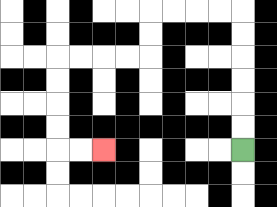{'start': '[10, 6]', 'end': '[4, 6]', 'path_directions': 'U,U,U,U,U,U,L,L,L,L,D,D,L,L,L,L,D,D,D,D,R,R', 'path_coordinates': '[[10, 6], [10, 5], [10, 4], [10, 3], [10, 2], [10, 1], [10, 0], [9, 0], [8, 0], [7, 0], [6, 0], [6, 1], [6, 2], [5, 2], [4, 2], [3, 2], [2, 2], [2, 3], [2, 4], [2, 5], [2, 6], [3, 6], [4, 6]]'}